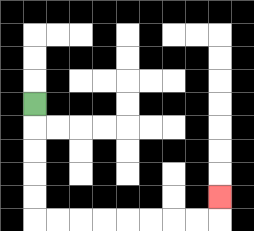{'start': '[1, 4]', 'end': '[9, 8]', 'path_directions': 'D,D,D,D,D,R,R,R,R,R,R,R,R,U', 'path_coordinates': '[[1, 4], [1, 5], [1, 6], [1, 7], [1, 8], [1, 9], [2, 9], [3, 9], [4, 9], [5, 9], [6, 9], [7, 9], [8, 9], [9, 9], [9, 8]]'}